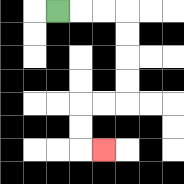{'start': '[2, 0]', 'end': '[4, 6]', 'path_directions': 'R,R,R,D,D,D,D,L,L,D,D,R', 'path_coordinates': '[[2, 0], [3, 0], [4, 0], [5, 0], [5, 1], [5, 2], [5, 3], [5, 4], [4, 4], [3, 4], [3, 5], [3, 6], [4, 6]]'}